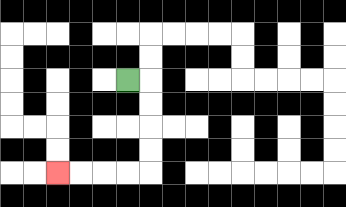{'start': '[5, 3]', 'end': '[2, 7]', 'path_directions': 'R,D,D,D,D,L,L,L,L', 'path_coordinates': '[[5, 3], [6, 3], [6, 4], [6, 5], [6, 6], [6, 7], [5, 7], [4, 7], [3, 7], [2, 7]]'}